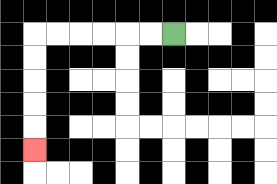{'start': '[7, 1]', 'end': '[1, 6]', 'path_directions': 'L,L,L,L,L,L,D,D,D,D,D', 'path_coordinates': '[[7, 1], [6, 1], [5, 1], [4, 1], [3, 1], [2, 1], [1, 1], [1, 2], [1, 3], [1, 4], [1, 5], [1, 6]]'}